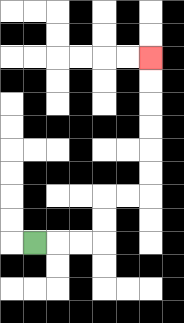{'start': '[1, 10]', 'end': '[6, 2]', 'path_directions': 'R,R,R,U,U,R,R,U,U,U,U,U,U', 'path_coordinates': '[[1, 10], [2, 10], [3, 10], [4, 10], [4, 9], [4, 8], [5, 8], [6, 8], [6, 7], [6, 6], [6, 5], [6, 4], [6, 3], [6, 2]]'}